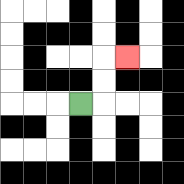{'start': '[3, 4]', 'end': '[5, 2]', 'path_directions': 'R,U,U,R', 'path_coordinates': '[[3, 4], [4, 4], [4, 3], [4, 2], [5, 2]]'}